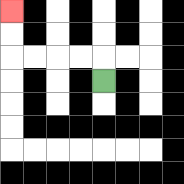{'start': '[4, 3]', 'end': '[0, 0]', 'path_directions': 'U,L,L,L,L,U,U', 'path_coordinates': '[[4, 3], [4, 2], [3, 2], [2, 2], [1, 2], [0, 2], [0, 1], [0, 0]]'}